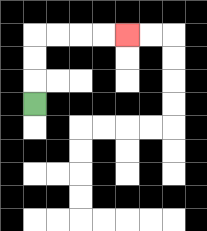{'start': '[1, 4]', 'end': '[5, 1]', 'path_directions': 'U,U,U,R,R,R,R', 'path_coordinates': '[[1, 4], [1, 3], [1, 2], [1, 1], [2, 1], [3, 1], [4, 1], [5, 1]]'}